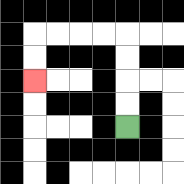{'start': '[5, 5]', 'end': '[1, 3]', 'path_directions': 'U,U,U,U,L,L,L,L,D,D', 'path_coordinates': '[[5, 5], [5, 4], [5, 3], [5, 2], [5, 1], [4, 1], [3, 1], [2, 1], [1, 1], [1, 2], [1, 3]]'}